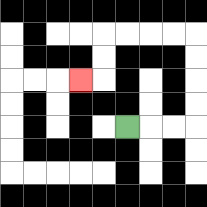{'start': '[5, 5]', 'end': '[3, 3]', 'path_directions': 'R,R,R,U,U,U,U,L,L,L,L,D,D,L', 'path_coordinates': '[[5, 5], [6, 5], [7, 5], [8, 5], [8, 4], [8, 3], [8, 2], [8, 1], [7, 1], [6, 1], [5, 1], [4, 1], [4, 2], [4, 3], [3, 3]]'}